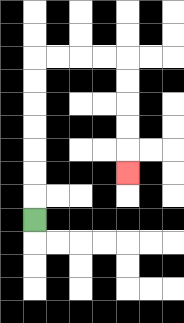{'start': '[1, 9]', 'end': '[5, 7]', 'path_directions': 'U,U,U,U,U,U,U,R,R,R,R,D,D,D,D,D', 'path_coordinates': '[[1, 9], [1, 8], [1, 7], [1, 6], [1, 5], [1, 4], [1, 3], [1, 2], [2, 2], [3, 2], [4, 2], [5, 2], [5, 3], [5, 4], [5, 5], [5, 6], [5, 7]]'}